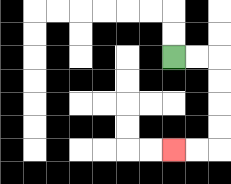{'start': '[7, 2]', 'end': '[7, 6]', 'path_directions': 'R,R,D,D,D,D,L,L', 'path_coordinates': '[[7, 2], [8, 2], [9, 2], [9, 3], [9, 4], [9, 5], [9, 6], [8, 6], [7, 6]]'}